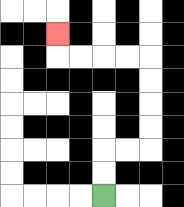{'start': '[4, 8]', 'end': '[2, 1]', 'path_directions': 'U,U,R,R,U,U,U,U,L,L,L,L,U', 'path_coordinates': '[[4, 8], [4, 7], [4, 6], [5, 6], [6, 6], [6, 5], [6, 4], [6, 3], [6, 2], [5, 2], [4, 2], [3, 2], [2, 2], [2, 1]]'}